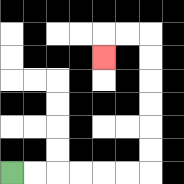{'start': '[0, 7]', 'end': '[4, 2]', 'path_directions': 'R,R,R,R,R,R,U,U,U,U,U,U,L,L,D', 'path_coordinates': '[[0, 7], [1, 7], [2, 7], [3, 7], [4, 7], [5, 7], [6, 7], [6, 6], [6, 5], [6, 4], [6, 3], [6, 2], [6, 1], [5, 1], [4, 1], [4, 2]]'}